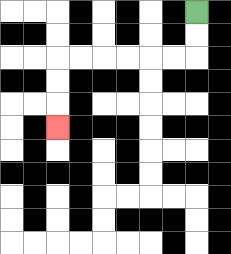{'start': '[8, 0]', 'end': '[2, 5]', 'path_directions': 'D,D,L,L,L,L,L,L,D,D,D', 'path_coordinates': '[[8, 0], [8, 1], [8, 2], [7, 2], [6, 2], [5, 2], [4, 2], [3, 2], [2, 2], [2, 3], [2, 4], [2, 5]]'}